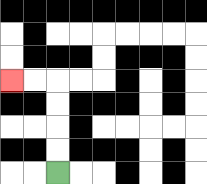{'start': '[2, 7]', 'end': '[0, 3]', 'path_directions': 'U,U,U,U,L,L', 'path_coordinates': '[[2, 7], [2, 6], [2, 5], [2, 4], [2, 3], [1, 3], [0, 3]]'}